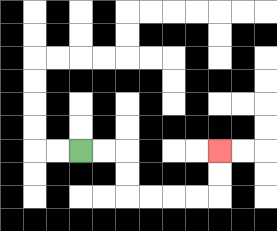{'start': '[3, 6]', 'end': '[9, 6]', 'path_directions': 'R,R,D,D,R,R,R,R,U,U', 'path_coordinates': '[[3, 6], [4, 6], [5, 6], [5, 7], [5, 8], [6, 8], [7, 8], [8, 8], [9, 8], [9, 7], [9, 6]]'}